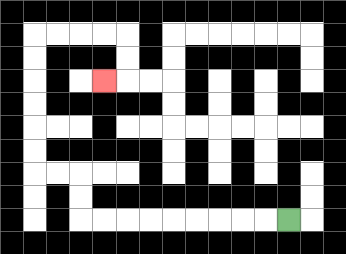{'start': '[12, 9]', 'end': '[4, 3]', 'path_directions': 'L,L,L,L,L,L,L,L,L,U,U,L,L,U,U,U,U,U,U,R,R,R,R,D,D,L', 'path_coordinates': '[[12, 9], [11, 9], [10, 9], [9, 9], [8, 9], [7, 9], [6, 9], [5, 9], [4, 9], [3, 9], [3, 8], [3, 7], [2, 7], [1, 7], [1, 6], [1, 5], [1, 4], [1, 3], [1, 2], [1, 1], [2, 1], [3, 1], [4, 1], [5, 1], [5, 2], [5, 3], [4, 3]]'}